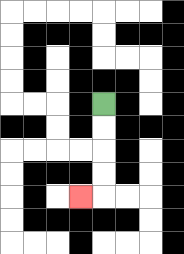{'start': '[4, 4]', 'end': '[3, 8]', 'path_directions': 'D,D,D,D,L', 'path_coordinates': '[[4, 4], [4, 5], [4, 6], [4, 7], [4, 8], [3, 8]]'}